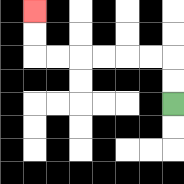{'start': '[7, 4]', 'end': '[1, 0]', 'path_directions': 'U,U,L,L,L,L,L,L,U,U', 'path_coordinates': '[[7, 4], [7, 3], [7, 2], [6, 2], [5, 2], [4, 2], [3, 2], [2, 2], [1, 2], [1, 1], [1, 0]]'}